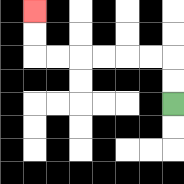{'start': '[7, 4]', 'end': '[1, 0]', 'path_directions': 'U,U,L,L,L,L,L,L,U,U', 'path_coordinates': '[[7, 4], [7, 3], [7, 2], [6, 2], [5, 2], [4, 2], [3, 2], [2, 2], [1, 2], [1, 1], [1, 0]]'}